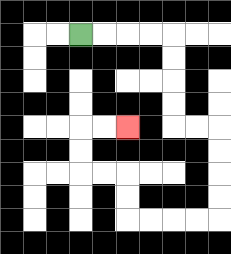{'start': '[3, 1]', 'end': '[5, 5]', 'path_directions': 'R,R,R,R,D,D,D,D,R,R,D,D,D,D,L,L,L,L,U,U,L,L,U,U,R,R', 'path_coordinates': '[[3, 1], [4, 1], [5, 1], [6, 1], [7, 1], [7, 2], [7, 3], [7, 4], [7, 5], [8, 5], [9, 5], [9, 6], [9, 7], [9, 8], [9, 9], [8, 9], [7, 9], [6, 9], [5, 9], [5, 8], [5, 7], [4, 7], [3, 7], [3, 6], [3, 5], [4, 5], [5, 5]]'}